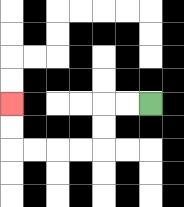{'start': '[6, 4]', 'end': '[0, 4]', 'path_directions': 'L,L,D,D,L,L,L,L,U,U', 'path_coordinates': '[[6, 4], [5, 4], [4, 4], [4, 5], [4, 6], [3, 6], [2, 6], [1, 6], [0, 6], [0, 5], [0, 4]]'}